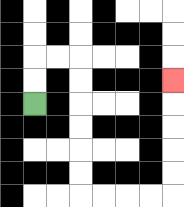{'start': '[1, 4]', 'end': '[7, 3]', 'path_directions': 'U,U,R,R,D,D,D,D,D,D,R,R,R,R,U,U,U,U,U', 'path_coordinates': '[[1, 4], [1, 3], [1, 2], [2, 2], [3, 2], [3, 3], [3, 4], [3, 5], [3, 6], [3, 7], [3, 8], [4, 8], [5, 8], [6, 8], [7, 8], [7, 7], [7, 6], [7, 5], [7, 4], [7, 3]]'}